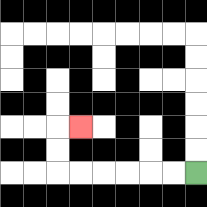{'start': '[8, 7]', 'end': '[3, 5]', 'path_directions': 'L,L,L,L,L,L,U,U,R', 'path_coordinates': '[[8, 7], [7, 7], [6, 7], [5, 7], [4, 7], [3, 7], [2, 7], [2, 6], [2, 5], [3, 5]]'}